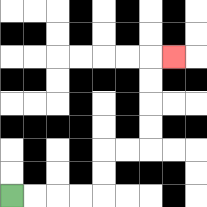{'start': '[0, 8]', 'end': '[7, 2]', 'path_directions': 'R,R,R,R,U,U,R,R,U,U,U,U,R', 'path_coordinates': '[[0, 8], [1, 8], [2, 8], [3, 8], [4, 8], [4, 7], [4, 6], [5, 6], [6, 6], [6, 5], [6, 4], [6, 3], [6, 2], [7, 2]]'}